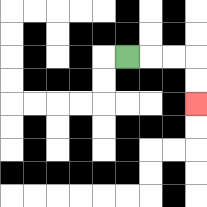{'start': '[5, 2]', 'end': '[8, 4]', 'path_directions': 'R,R,R,D,D', 'path_coordinates': '[[5, 2], [6, 2], [7, 2], [8, 2], [8, 3], [8, 4]]'}